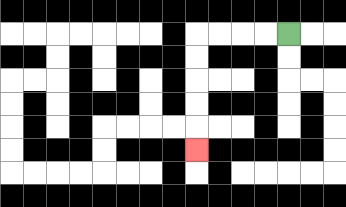{'start': '[12, 1]', 'end': '[8, 6]', 'path_directions': 'L,L,L,L,D,D,D,D,D', 'path_coordinates': '[[12, 1], [11, 1], [10, 1], [9, 1], [8, 1], [8, 2], [8, 3], [8, 4], [8, 5], [8, 6]]'}